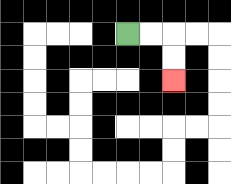{'start': '[5, 1]', 'end': '[7, 3]', 'path_directions': 'R,R,D,D', 'path_coordinates': '[[5, 1], [6, 1], [7, 1], [7, 2], [7, 3]]'}